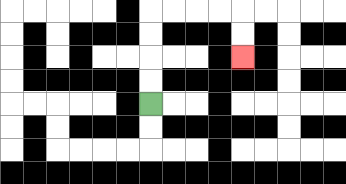{'start': '[6, 4]', 'end': '[10, 2]', 'path_directions': 'U,U,U,U,R,R,R,R,D,D', 'path_coordinates': '[[6, 4], [6, 3], [6, 2], [6, 1], [6, 0], [7, 0], [8, 0], [9, 0], [10, 0], [10, 1], [10, 2]]'}